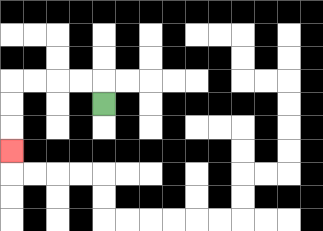{'start': '[4, 4]', 'end': '[0, 6]', 'path_directions': 'U,L,L,L,L,D,D,D', 'path_coordinates': '[[4, 4], [4, 3], [3, 3], [2, 3], [1, 3], [0, 3], [0, 4], [0, 5], [0, 6]]'}